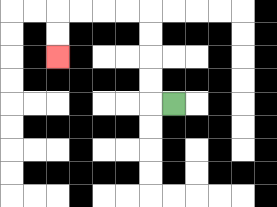{'start': '[7, 4]', 'end': '[2, 2]', 'path_directions': 'L,U,U,U,U,L,L,L,L,D,D', 'path_coordinates': '[[7, 4], [6, 4], [6, 3], [6, 2], [6, 1], [6, 0], [5, 0], [4, 0], [3, 0], [2, 0], [2, 1], [2, 2]]'}